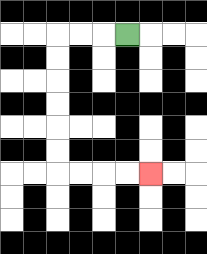{'start': '[5, 1]', 'end': '[6, 7]', 'path_directions': 'L,L,L,D,D,D,D,D,D,R,R,R,R', 'path_coordinates': '[[5, 1], [4, 1], [3, 1], [2, 1], [2, 2], [2, 3], [2, 4], [2, 5], [2, 6], [2, 7], [3, 7], [4, 7], [5, 7], [6, 7]]'}